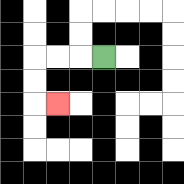{'start': '[4, 2]', 'end': '[2, 4]', 'path_directions': 'L,L,L,D,D,R', 'path_coordinates': '[[4, 2], [3, 2], [2, 2], [1, 2], [1, 3], [1, 4], [2, 4]]'}